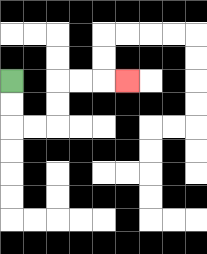{'start': '[0, 3]', 'end': '[5, 3]', 'path_directions': 'D,D,R,R,U,U,R,R,R', 'path_coordinates': '[[0, 3], [0, 4], [0, 5], [1, 5], [2, 5], [2, 4], [2, 3], [3, 3], [4, 3], [5, 3]]'}